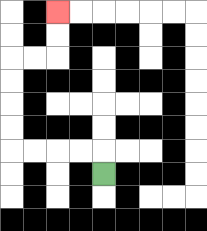{'start': '[4, 7]', 'end': '[2, 0]', 'path_directions': 'U,L,L,L,L,U,U,U,U,R,R,U,U', 'path_coordinates': '[[4, 7], [4, 6], [3, 6], [2, 6], [1, 6], [0, 6], [0, 5], [0, 4], [0, 3], [0, 2], [1, 2], [2, 2], [2, 1], [2, 0]]'}